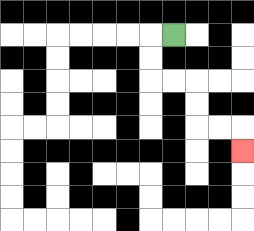{'start': '[7, 1]', 'end': '[10, 6]', 'path_directions': 'L,D,D,R,R,D,D,R,R,D', 'path_coordinates': '[[7, 1], [6, 1], [6, 2], [6, 3], [7, 3], [8, 3], [8, 4], [8, 5], [9, 5], [10, 5], [10, 6]]'}